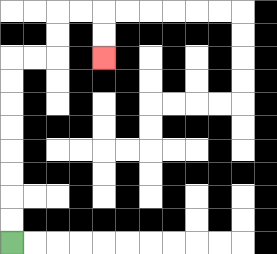{'start': '[0, 10]', 'end': '[4, 2]', 'path_directions': 'U,U,U,U,U,U,U,U,R,R,U,U,R,R,D,D', 'path_coordinates': '[[0, 10], [0, 9], [0, 8], [0, 7], [0, 6], [0, 5], [0, 4], [0, 3], [0, 2], [1, 2], [2, 2], [2, 1], [2, 0], [3, 0], [4, 0], [4, 1], [4, 2]]'}